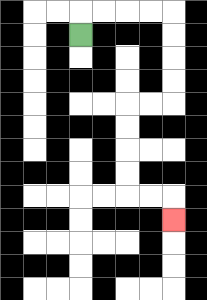{'start': '[3, 1]', 'end': '[7, 9]', 'path_directions': 'U,R,R,R,R,D,D,D,D,L,L,D,D,D,D,R,R,D', 'path_coordinates': '[[3, 1], [3, 0], [4, 0], [5, 0], [6, 0], [7, 0], [7, 1], [7, 2], [7, 3], [7, 4], [6, 4], [5, 4], [5, 5], [5, 6], [5, 7], [5, 8], [6, 8], [7, 8], [7, 9]]'}